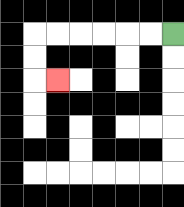{'start': '[7, 1]', 'end': '[2, 3]', 'path_directions': 'L,L,L,L,L,L,D,D,R', 'path_coordinates': '[[7, 1], [6, 1], [5, 1], [4, 1], [3, 1], [2, 1], [1, 1], [1, 2], [1, 3], [2, 3]]'}